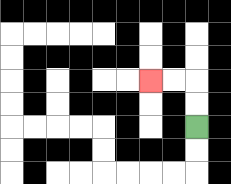{'start': '[8, 5]', 'end': '[6, 3]', 'path_directions': 'U,U,L,L', 'path_coordinates': '[[8, 5], [8, 4], [8, 3], [7, 3], [6, 3]]'}